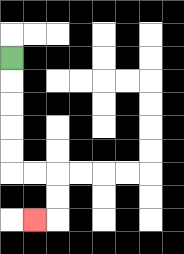{'start': '[0, 2]', 'end': '[1, 9]', 'path_directions': 'D,D,D,D,D,R,R,D,D,L', 'path_coordinates': '[[0, 2], [0, 3], [0, 4], [0, 5], [0, 6], [0, 7], [1, 7], [2, 7], [2, 8], [2, 9], [1, 9]]'}